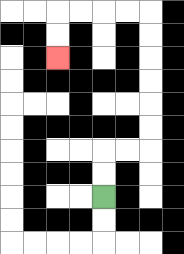{'start': '[4, 8]', 'end': '[2, 2]', 'path_directions': 'U,U,R,R,U,U,U,U,U,U,L,L,L,L,D,D', 'path_coordinates': '[[4, 8], [4, 7], [4, 6], [5, 6], [6, 6], [6, 5], [6, 4], [6, 3], [6, 2], [6, 1], [6, 0], [5, 0], [4, 0], [3, 0], [2, 0], [2, 1], [2, 2]]'}